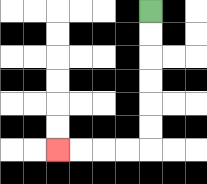{'start': '[6, 0]', 'end': '[2, 6]', 'path_directions': 'D,D,D,D,D,D,L,L,L,L', 'path_coordinates': '[[6, 0], [6, 1], [6, 2], [6, 3], [6, 4], [6, 5], [6, 6], [5, 6], [4, 6], [3, 6], [2, 6]]'}